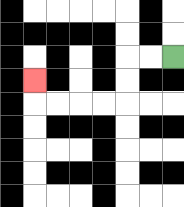{'start': '[7, 2]', 'end': '[1, 3]', 'path_directions': 'L,L,D,D,L,L,L,L,U', 'path_coordinates': '[[7, 2], [6, 2], [5, 2], [5, 3], [5, 4], [4, 4], [3, 4], [2, 4], [1, 4], [1, 3]]'}